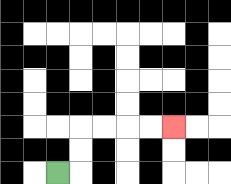{'start': '[2, 7]', 'end': '[7, 5]', 'path_directions': 'R,U,U,R,R,R,R', 'path_coordinates': '[[2, 7], [3, 7], [3, 6], [3, 5], [4, 5], [5, 5], [6, 5], [7, 5]]'}